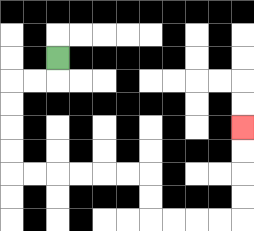{'start': '[2, 2]', 'end': '[10, 5]', 'path_directions': 'D,L,L,D,D,D,D,R,R,R,R,R,R,D,D,R,R,R,R,U,U,U,U', 'path_coordinates': '[[2, 2], [2, 3], [1, 3], [0, 3], [0, 4], [0, 5], [0, 6], [0, 7], [1, 7], [2, 7], [3, 7], [4, 7], [5, 7], [6, 7], [6, 8], [6, 9], [7, 9], [8, 9], [9, 9], [10, 9], [10, 8], [10, 7], [10, 6], [10, 5]]'}